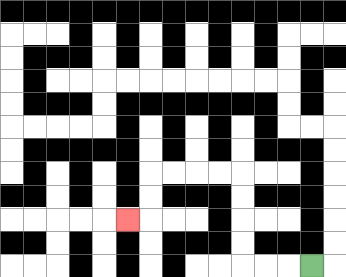{'start': '[13, 11]', 'end': '[5, 9]', 'path_directions': 'L,L,L,U,U,U,U,L,L,L,L,D,D,L', 'path_coordinates': '[[13, 11], [12, 11], [11, 11], [10, 11], [10, 10], [10, 9], [10, 8], [10, 7], [9, 7], [8, 7], [7, 7], [6, 7], [6, 8], [6, 9], [5, 9]]'}